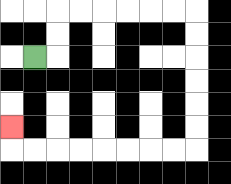{'start': '[1, 2]', 'end': '[0, 5]', 'path_directions': 'R,U,U,R,R,R,R,R,R,D,D,D,D,D,D,L,L,L,L,L,L,L,L,U', 'path_coordinates': '[[1, 2], [2, 2], [2, 1], [2, 0], [3, 0], [4, 0], [5, 0], [6, 0], [7, 0], [8, 0], [8, 1], [8, 2], [8, 3], [8, 4], [8, 5], [8, 6], [7, 6], [6, 6], [5, 6], [4, 6], [3, 6], [2, 6], [1, 6], [0, 6], [0, 5]]'}